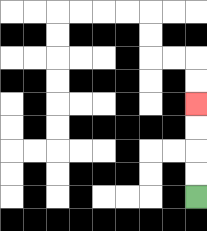{'start': '[8, 8]', 'end': '[8, 4]', 'path_directions': 'U,U,U,U', 'path_coordinates': '[[8, 8], [8, 7], [8, 6], [8, 5], [8, 4]]'}